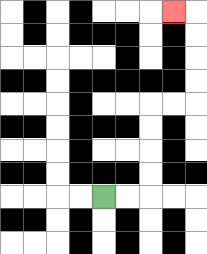{'start': '[4, 8]', 'end': '[7, 0]', 'path_directions': 'R,R,U,U,U,U,R,R,U,U,U,U,L', 'path_coordinates': '[[4, 8], [5, 8], [6, 8], [6, 7], [6, 6], [6, 5], [6, 4], [7, 4], [8, 4], [8, 3], [8, 2], [8, 1], [8, 0], [7, 0]]'}